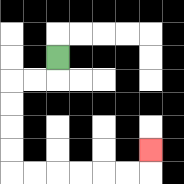{'start': '[2, 2]', 'end': '[6, 6]', 'path_directions': 'D,L,L,D,D,D,D,R,R,R,R,R,R,U', 'path_coordinates': '[[2, 2], [2, 3], [1, 3], [0, 3], [0, 4], [0, 5], [0, 6], [0, 7], [1, 7], [2, 7], [3, 7], [4, 7], [5, 7], [6, 7], [6, 6]]'}